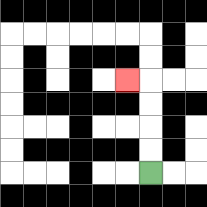{'start': '[6, 7]', 'end': '[5, 3]', 'path_directions': 'U,U,U,U,L', 'path_coordinates': '[[6, 7], [6, 6], [6, 5], [6, 4], [6, 3], [5, 3]]'}